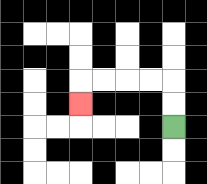{'start': '[7, 5]', 'end': '[3, 4]', 'path_directions': 'U,U,L,L,L,L,D', 'path_coordinates': '[[7, 5], [7, 4], [7, 3], [6, 3], [5, 3], [4, 3], [3, 3], [3, 4]]'}